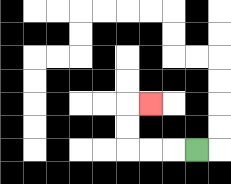{'start': '[8, 6]', 'end': '[6, 4]', 'path_directions': 'L,L,L,U,U,R', 'path_coordinates': '[[8, 6], [7, 6], [6, 6], [5, 6], [5, 5], [5, 4], [6, 4]]'}